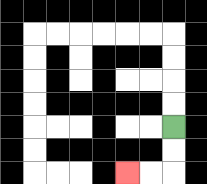{'start': '[7, 5]', 'end': '[5, 7]', 'path_directions': 'D,D,L,L', 'path_coordinates': '[[7, 5], [7, 6], [7, 7], [6, 7], [5, 7]]'}